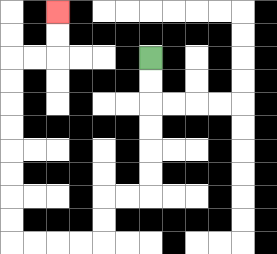{'start': '[6, 2]', 'end': '[2, 0]', 'path_directions': 'D,D,D,D,D,D,L,L,D,D,L,L,L,L,U,U,U,U,U,U,U,U,R,R,U,U', 'path_coordinates': '[[6, 2], [6, 3], [6, 4], [6, 5], [6, 6], [6, 7], [6, 8], [5, 8], [4, 8], [4, 9], [4, 10], [3, 10], [2, 10], [1, 10], [0, 10], [0, 9], [0, 8], [0, 7], [0, 6], [0, 5], [0, 4], [0, 3], [0, 2], [1, 2], [2, 2], [2, 1], [2, 0]]'}